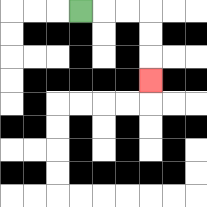{'start': '[3, 0]', 'end': '[6, 3]', 'path_directions': 'R,R,R,D,D,D', 'path_coordinates': '[[3, 0], [4, 0], [5, 0], [6, 0], [6, 1], [6, 2], [6, 3]]'}